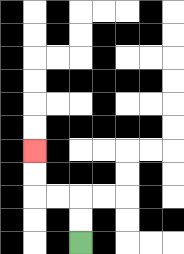{'start': '[3, 10]', 'end': '[1, 6]', 'path_directions': 'U,U,L,L,U,U', 'path_coordinates': '[[3, 10], [3, 9], [3, 8], [2, 8], [1, 8], [1, 7], [1, 6]]'}